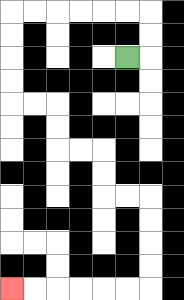{'start': '[5, 2]', 'end': '[0, 12]', 'path_directions': 'R,U,U,L,L,L,L,L,L,D,D,D,D,R,R,D,D,R,R,D,D,R,R,D,D,D,D,L,L,L,L,L,L', 'path_coordinates': '[[5, 2], [6, 2], [6, 1], [6, 0], [5, 0], [4, 0], [3, 0], [2, 0], [1, 0], [0, 0], [0, 1], [0, 2], [0, 3], [0, 4], [1, 4], [2, 4], [2, 5], [2, 6], [3, 6], [4, 6], [4, 7], [4, 8], [5, 8], [6, 8], [6, 9], [6, 10], [6, 11], [6, 12], [5, 12], [4, 12], [3, 12], [2, 12], [1, 12], [0, 12]]'}